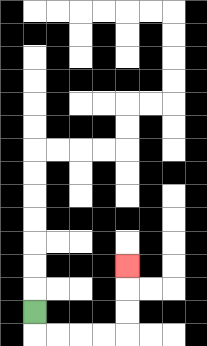{'start': '[1, 13]', 'end': '[5, 11]', 'path_directions': 'D,R,R,R,R,U,U,U', 'path_coordinates': '[[1, 13], [1, 14], [2, 14], [3, 14], [4, 14], [5, 14], [5, 13], [5, 12], [5, 11]]'}